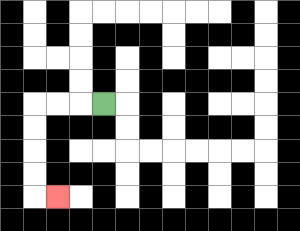{'start': '[4, 4]', 'end': '[2, 8]', 'path_directions': 'L,L,L,D,D,D,D,R', 'path_coordinates': '[[4, 4], [3, 4], [2, 4], [1, 4], [1, 5], [1, 6], [1, 7], [1, 8], [2, 8]]'}